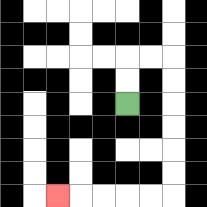{'start': '[5, 4]', 'end': '[2, 8]', 'path_directions': 'U,U,R,R,D,D,D,D,D,D,L,L,L,L,L', 'path_coordinates': '[[5, 4], [5, 3], [5, 2], [6, 2], [7, 2], [7, 3], [7, 4], [7, 5], [7, 6], [7, 7], [7, 8], [6, 8], [5, 8], [4, 8], [3, 8], [2, 8]]'}